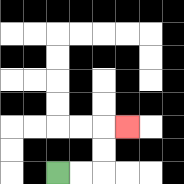{'start': '[2, 7]', 'end': '[5, 5]', 'path_directions': 'R,R,U,U,R', 'path_coordinates': '[[2, 7], [3, 7], [4, 7], [4, 6], [4, 5], [5, 5]]'}